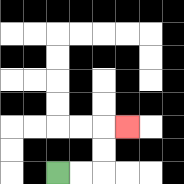{'start': '[2, 7]', 'end': '[5, 5]', 'path_directions': 'R,R,U,U,R', 'path_coordinates': '[[2, 7], [3, 7], [4, 7], [4, 6], [4, 5], [5, 5]]'}